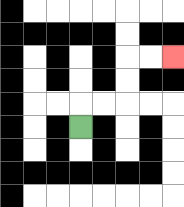{'start': '[3, 5]', 'end': '[7, 2]', 'path_directions': 'U,R,R,U,U,R,R', 'path_coordinates': '[[3, 5], [3, 4], [4, 4], [5, 4], [5, 3], [5, 2], [6, 2], [7, 2]]'}